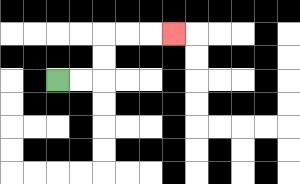{'start': '[2, 3]', 'end': '[7, 1]', 'path_directions': 'R,R,U,U,R,R,R', 'path_coordinates': '[[2, 3], [3, 3], [4, 3], [4, 2], [4, 1], [5, 1], [6, 1], [7, 1]]'}